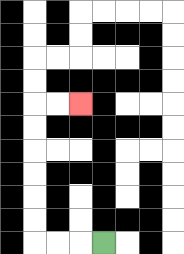{'start': '[4, 10]', 'end': '[3, 4]', 'path_directions': 'L,L,L,U,U,U,U,U,U,R,R', 'path_coordinates': '[[4, 10], [3, 10], [2, 10], [1, 10], [1, 9], [1, 8], [1, 7], [1, 6], [1, 5], [1, 4], [2, 4], [3, 4]]'}